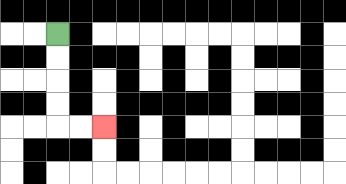{'start': '[2, 1]', 'end': '[4, 5]', 'path_directions': 'D,D,D,D,R,R', 'path_coordinates': '[[2, 1], [2, 2], [2, 3], [2, 4], [2, 5], [3, 5], [4, 5]]'}